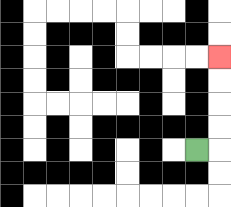{'start': '[8, 6]', 'end': '[9, 2]', 'path_directions': 'R,U,U,U,U', 'path_coordinates': '[[8, 6], [9, 6], [9, 5], [9, 4], [9, 3], [9, 2]]'}